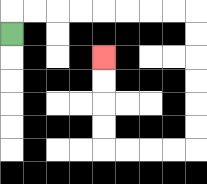{'start': '[0, 1]', 'end': '[4, 2]', 'path_directions': 'U,R,R,R,R,R,R,R,R,D,D,D,D,D,D,L,L,L,L,U,U,U,U', 'path_coordinates': '[[0, 1], [0, 0], [1, 0], [2, 0], [3, 0], [4, 0], [5, 0], [6, 0], [7, 0], [8, 0], [8, 1], [8, 2], [8, 3], [8, 4], [8, 5], [8, 6], [7, 6], [6, 6], [5, 6], [4, 6], [4, 5], [4, 4], [4, 3], [4, 2]]'}